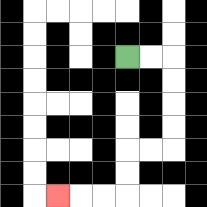{'start': '[5, 2]', 'end': '[2, 8]', 'path_directions': 'R,R,D,D,D,D,L,L,D,D,L,L,L', 'path_coordinates': '[[5, 2], [6, 2], [7, 2], [7, 3], [7, 4], [7, 5], [7, 6], [6, 6], [5, 6], [5, 7], [5, 8], [4, 8], [3, 8], [2, 8]]'}